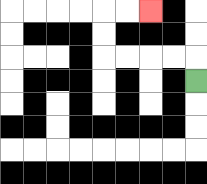{'start': '[8, 3]', 'end': '[6, 0]', 'path_directions': 'U,L,L,L,L,U,U,R,R', 'path_coordinates': '[[8, 3], [8, 2], [7, 2], [6, 2], [5, 2], [4, 2], [4, 1], [4, 0], [5, 0], [6, 0]]'}